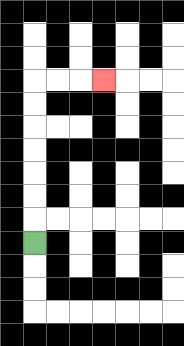{'start': '[1, 10]', 'end': '[4, 3]', 'path_directions': 'U,U,U,U,U,U,U,R,R,R', 'path_coordinates': '[[1, 10], [1, 9], [1, 8], [1, 7], [1, 6], [1, 5], [1, 4], [1, 3], [2, 3], [3, 3], [4, 3]]'}